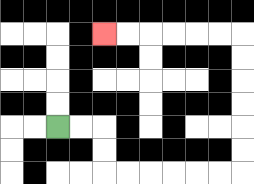{'start': '[2, 5]', 'end': '[4, 1]', 'path_directions': 'R,R,D,D,R,R,R,R,R,R,U,U,U,U,U,U,L,L,L,L,L,L', 'path_coordinates': '[[2, 5], [3, 5], [4, 5], [4, 6], [4, 7], [5, 7], [6, 7], [7, 7], [8, 7], [9, 7], [10, 7], [10, 6], [10, 5], [10, 4], [10, 3], [10, 2], [10, 1], [9, 1], [8, 1], [7, 1], [6, 1], [5, 1], [4, 1]]'}